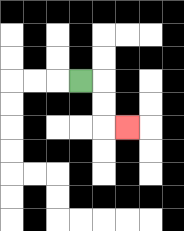{'start': '[3, 3]', 'end': '[5, 5]', 'path_directions': 'R,D,D,R', 'path_coordinates': '[[3, 3], [4, 3], [4, 4], [4, 5], [5, 5]]'}